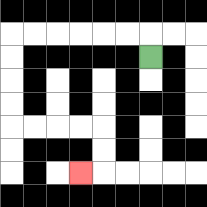{'start': '[6, 2]', 'end': '[3, 7]', 'path_directions': 'U,L,L,L,L,L,L,D,D,D,D,R,R,R,R,D,D,L', 'path_coordinates': '[[6, 2], [6, 1], [5, 1], [4, 1], [3, 1], [2, 1], [1, 1], [0, 1], [0, 2], [0, 3], [0, 4], [0, 5], [1, 5], [2, 5], [3, 5], [4, 5], [4, 6], [4, 7], [3, 7]]'}